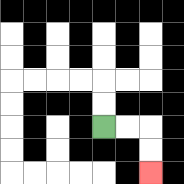{'start': '[4, 5]', 'end': '[6, 7]', 'path_directions': 'R,R,D,D', 'path_coordinates': '[[4, 5], [5, 5], [6, 5], [6, 6], [6, 7]]'}